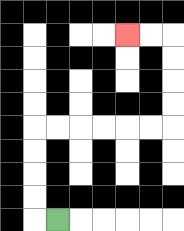{'start': '[2, 9]', 'end': '[5, 1]', 'path_directions': 'L,U,U,U,U,R,R,R,R,R,R,U,U,U,U,L,L', 'path_coordinates': '[[2, 9], [1, 9], [1, 8], [1, 7], [1, 6], [1, 5], [2, 5], [3, 5], [4, 5], [5, 5], [6, 5], [7, 5], [7, 4], [7, 3], [7, 2], [7, 1], [6, 1], [5, 1]]'}